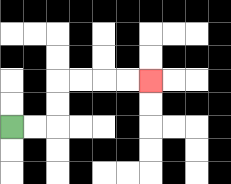{'start': '[0, 5]', 'end': '[6, 3]', 'path_directions': 'R,R,U,U,R,R,R,R', 'path_coordinates': '[[0, 5], [1, 5], [2, 5], [2, 4], [2, 3], [3, 3], [4, 3], [5, 3], [6, 3]]'}